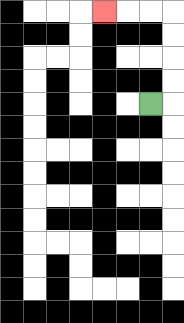{'start': '[6, 4]', 'end': '[4, 0]', 'path_directions': 'R,U,U,U,U,L,L,L', 'path_coordinates': '[[6, 4], [7, 4], [7, 3], [7, 2], [7, 1], [7, 0], [6, 0], [5, 0], [4, 0]]'}